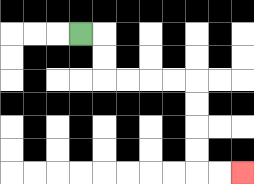{'start': '[3, 1]', 'end': '[10, 7]', 'path_directions': 'R,D,D,R,R,R,R,D,D,D,D,R,R', 'path_coordinates': '[[3, 1], [4, 1], [4, 2], [4, 3], [5, 3], [6, 3], [7, 3], [8, 3], [8, 4], [8, 5], [8, 6], [8, 7], [9, 7], [10, 7]]'}